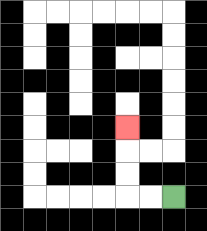{'start': '[7, 8]', 'end': '[5, 5]', 'path_directions': 'L,L,U,U,U', 'path_coordinates': '[[7, 8], [6, 8], [5, 8], [5, 7], [5, 6], [5, 5]]'}